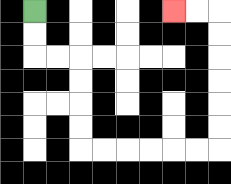{'start': '[1, 0]', 'end': '[7, 0]', 'path_directions': 'D,D,R,R,D,D,D,D,R,R,R,R,R,R,U,U,U,U,U,U,L,L', 'path_coordinates': '[[1, 0], [1, 1], [1, 2], [2, 2], [3, 2], [3, 3], [3, 4], [3, 5], [3, 6], [4, 6], [5, 6], [6, 6], [7, 6], [8, 6], [9, 6], [9, 5], [9, 4], [9, 3], [9, 2], [9, 1], [9, 0], [8, 0], [7, 0]]'}